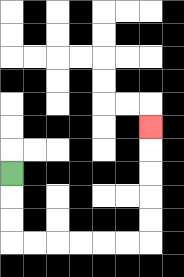{'start': '[0, 7]', 'end': '[6, 5]', 'path_directions': 'D,D,D,R,R,R,R,R,R,U,U,U,U,U', 'path_coordinates': '[[0, 7], [0, 8], [0, 9], [0, 10], [1, 10], [2, 10], [3, 10], [4, 10], [5, 10], [6, 10], [6, 9], [6, 8], [6, 7], [6, 6], [6, 5]]'}